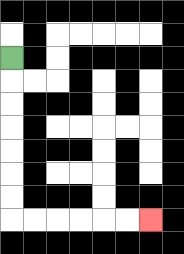{'start': '[0, 2]', 'end': '[6, 9]', 'path_directions': 'D,D,D,D,D,D,D,R,R,R,R,R,R', 'path_coordinates': '[[0, 2], [0, 3], [0, 4], [0, 5], [0, 6], [0, 7], [0, 8], [0, 9], [1, 9], [2, 9], [3, 9], [4, 9], [5, 9], [6, 9]]'}